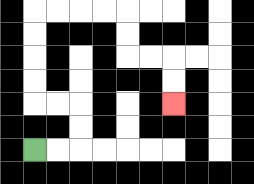{'start': '[1, 6]', 'end': '[7, 4]', 'path_directions': 'R,R,U,U,L,L,U,U,U,U,R,R,R,R,D,D,R,R,D,D', 'path_coordinates': '[[1, 6], [2, 6], [3, 6], [3, 5], [3, 4], [2, 4], [1, 4], [1, 3], [1, 2], [1, 1], [1, 0], [2, 0], [3, 0], [4, 0], [5, 0], [5, 1], [5, 2], [6, 2], [7, 2], [7, 3], [7, 4]]'}